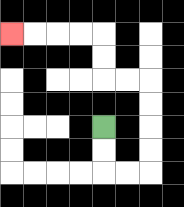{'start': '[4, 5]', 'end': '[0, 1]', 'path_directions': 'D,D,R,R,U,U,U,U,L,L,U,U,L,L,L,L', 'path_coordinates': '[[4, 5], [4, 6], [4, 7], [5, 7], [6, 7], [6, 6], [6, 5], [6, 4], [6, 3], [5, 3], [4, 3], [4, 2], [4, 1], [3, 1], [2, 1], [1, 1], [0, 1]]'}